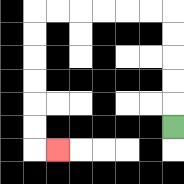{'start': '[7, 5]', 'end': '[2, 6]', 'path_directions': 'U,U,U,U,U,L,L,L,L,L,L,D,D,D,D,D,D,R', 'path_coordinates': '[[7, 5], [7, 4], [7, 3], [7, 2], [7, 1], [7, 0], [6, 0], [5, 0], [4, 0], [3, 0], [2, 0], [1, 0], [1, 1], [1, 2], [1, 3], [1, 4], [1, 5], [1, 6], [2, 6]]'}